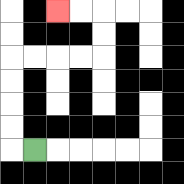{'start': '[1, 6]', 'end': '[2, 0]', 'path_directions': 'L,U,U,U,U,R,R,R,R,U,U,L,L', 'path_coordinates': '[[1, 6], [0, 6], [0, 5], [0, 4], [0, 3], [0, 2], [1, 2], [2, 2], [3, 2], [4, 2], [4, 1], [4, 0], [3, 0], [2, 0]]'}